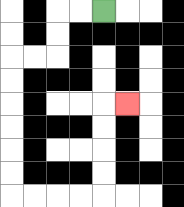{'start': '[4, 0]', 'end': '[5, 4]', 'path_directions': 'L,L,D,D,L,L,D,D,D,D,D,D,R,R,R,R,U,U,U,U,R', 'path_coordinates': '[[4, 0], [3, 0], [2, 0], [2, 1], [2, 2], [1, 2], [0, 2], [0, 3], [0, 4], [0, 5], [0, 6], [0, 7], [0, 8], [1, 8], [2, 8], [3, 8], [4, 8], [4, 7], [4, 6], [4, 5], [4, 4], [5, 4]]'}